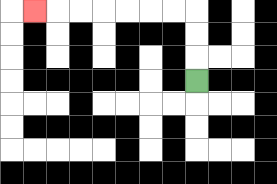{'start': '[8, 3]', 'end': '[1, 0]', 'path_directions': 'U,U,U,L,L,L,L,L,L,L', 'path_coordinates': '[[8, 3], [8, 2], [8, 1], [8, 0], [7, 0], [6, 0], [5, 0], [4, 0], [3, 0], [2, 0], [1, 0]]'}